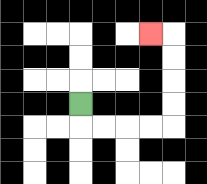{'start': '[3, 4]', 'end': '[6, 1]', 'path_directions': 'D,R,R,R,R,U,U,U,U,L', 'path_coordinates': '[[3, 4], [3, 5], [4, 5], [5, 5], [6, 5], [7, 5], [7, 4], [7, 3], [7, 2], [7, 1], [6, 1]]'}